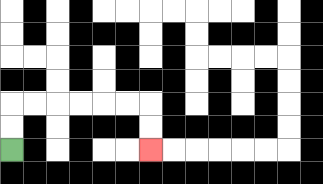{'start': '[0, 6]', 'end': '[6, 6]', 'path_directions': 'U,U,R,R,R,R,R,R,D,D', 'path_coordinates': '[[0, 6], [0, 5], [0, 4], [1, 4], [2, 4], [3, 4], [4, 4], [5, 4], [6, 4], [6, 5], [6, 6]]'}